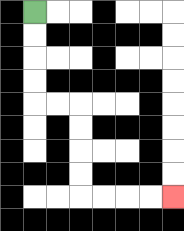{'start': '[1, 0]', 'end': '[7, 8]', 'path_directions': 'D,D,D,D,R,R,D,D,D,D,R,R,R,R', 'path_coordinates': '[[1, 0], [1, 1], [1, 2], [1, 3], [1, 4], [2, 4], [3, 4], [3, 5], [3, 6], [3, 7], [3, 8], [4, 8], [5, 8], [6, 8], [7, 8]]'}